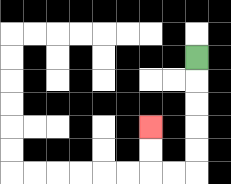{'start': '[8, 2]', 'end': '[6, 5]', 'path_directions': 'D,D,D,D,D,L,L,U,U', 'path_coordinates': '[[8, 2], [8, 3], [8, 4], [8, 5], [8, 6], [8, 7], [7, 7], [6, 7], [6, 6], [6, 5]]'}